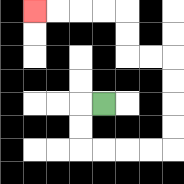{'start': '[4, 4]', 'end': '[1, 0]', 'path_directions': 'L,D,D,R,R,R,R,U,U,U,U,L,L,U,U,L,L,L,L', 'path_coordinates': '[[4, 4], [3, 4], [3, 5], [3, 6], [4, 6], [5, 6], [6, 6], [7, 6], [7, 5], [7, 4], [7, 3], [7, 2], [6, 2], [5, 2], [5, 1], [5, 0], [4, 0], [3, 0], [2, 0], [1, 0]]'}